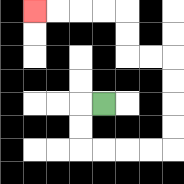{'start': '[4, 4]', 'end': '[1, 0]', 'path_directions': 'L,D,D,R,R,R,R,U,U,U,U,L,L,U,U,L,L,L,L', 'path_coordinates': '[[4, 4], [3, 4], [3, 5], [3, 6], [4, 6], [5, 6], [6, 6], [7, 6], [7, 5], [7, 4], [7, 3], [7, 2], [6, 2], [5, 2], [5, 1], [5, 0], [4, 0], [3, 0], [2, 0], [1, 0]]'}